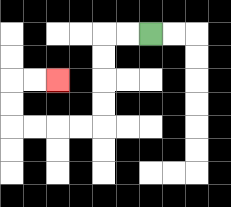{'start': '[6, 1]', 'end': '[2, 3]', 'path_directions': 'L,L,D,D,D,D,L,L,L,L,U,U,R,R', 'path_coordinates': '[[6, 1], [5, 1], [4, 1], [4, 2], [4, 3], [4, 4], [4, 5], [3, 5], [2, 5], [1, 5], [0, 5], [0, 4], [0, 3], [1, 3], [2, 3]]'}